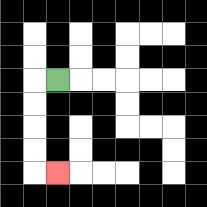{'start': '[2, 3]', 'end': '[2, 7]', 'path_directions': 'L,D,D,D,D,R', 'path_coordinates': '[[2, 3], [1, 3], [1, 4], [1, 5], [1, 6], [1, 7], [2, 7]]'}